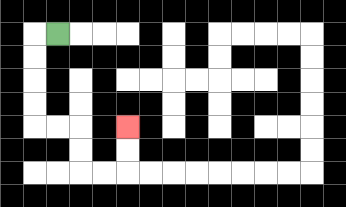{'start': '[2, 1]', 'end': '[5, 5]', 'path_directions': 'L,D,D,D,D,R,R,D,D,R,R,U,U', 'path_coordinates': '[[2, 1], [1, 1], [1, 2], [1, 3], [1, 4], [1, 5], [2, 5], [3, 5], [3, 6], [3, 7], [4, 7], [5, 7], [5, 6], [5, 5]]'}